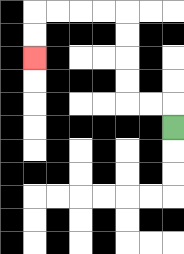{'start': '[7, 5]', 'end': '[1, 2]', 'path_directions': 'U,L,L,U,U,U,U,L,L,L,L,D,D', 'path_coordinates': '[[7, 5], [7, 4], [6, 4], [5, 4], [5, 3], [5, 2], [5, 1], [5, 0], [4, 0], [3, 0], [2, 0], [1, 0], [1, 1], [1, 2]]'}